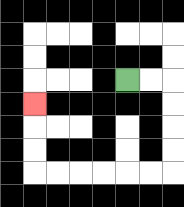{'start': '[5, 3]', 'end': '[1, 4]', 'path_directions': 'R,R,D,D,D,D,L,L,L,L,L,L,U,U,U', 'path_coordinates': '[[5, 3], [6, 3], [7, 3], [7, 4], [7, 5], [7, 6], [7, 7], [6, 7], [5, 7], [4, 7], [3, 7], [2, 7], [1, 7], [1, 6], [1, 5], [1, 4]]'}